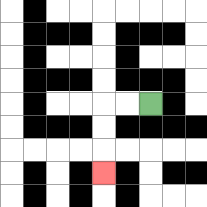{'start': '[6, 4]', 'end': '[4, 7]', 'path_directions': 'L,L,D,D,D', 'path_coordinates': '[[6, 4], [5, 4], [4, 4], [4, 5], [4, 6], [4, 7]]'}